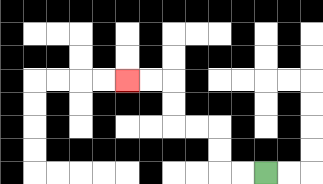{'start': '[11, 7]', 'end': '[5, 3]', 'path_directions': 'L,L,U,U,L,L,U,U,L,L', 'path_coordinates': '[[11, 7], [10, 7], [9, 7], [9, 6], [9, 5], [8, 5], [7, 5], [7, 4], [7, 3], [6, 3], [5, 3]]'}